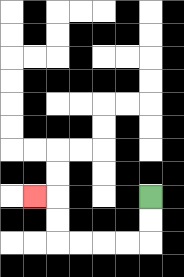{'start': '[6, 8]', 'end': '[1, 8]', 'path_directions': 'D,D,L,L,L,L,U,U,L', 'path_coordinates': '[[6, 8], [6, 9], [6, 10], [5, 10], [4, 10], [3, 10], [2, 10], [2, 9], [2, 8], [1, 8]]'}